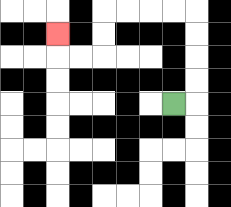{'start': '[7, 4]', 'end': '[2, 1]', 'path_directions': 'R,U,U,U,U,L,L,L,L,D,D,L,L,U', 'path_coordinates': '[[7, 4], [8, 4], [8, 3], [8, 2], [8, 1], [8, 0], [7, 0], [6, 0], [5, 0], [4, 0], [4, 1], [4, 2], [3, 2], [2, 2], [2, 1]]'}